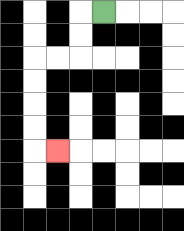{'start': '[4, 0]', 'end': '[2, 6]', 'path_directions': 'L,D,D,L,L,D,D,D,D,R', 'path_coordinates': '[[4, 0], [3, 0], [3, 1], [3, 2], [2, 2], [1, 2], [1, 3], [1, 4], [1, 5], [1, 6], [2, 6]]'}